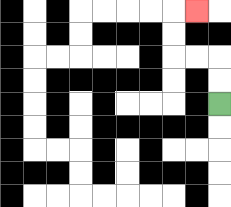{'start': '[9, 4]', 'end': '[8, 0]', 'path_directions': 'U,U,L,L,U,U,R', 'path_coordinates': '[[9, 4], [9, 3], [9, 2], [8, 2], [7, 2], [7, 1], [7, 0], [8, 0]]'}